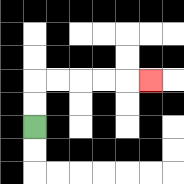{'start': '[1, 5]', 'end': '[6, 3]', 'path_directions': 'U,U,R,R,R,R,R', 'path_coordinates': '[[1, 5], [1, 4], [1, 3], [2, 3], [3, 3], [4, 3], [5, 3], [6, 3]]'}